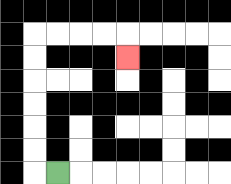{'start': '[2, 7]', 'end': '[5, 2]', 'path_directions': 'L,U,U,U,U,U,U,R,R,R,R,D', 'path_coordinates': '[[2, 7], [1, 7], [1, 6], [1, 5], [1, 4], [1, 3], [1, 2], [1, 1], [2, 1], [3, 1], [4, 1], [5, 1], [5, 2]]'}